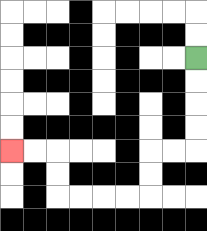{'start': '[8, 2]', 'end': '[0, 6]', 'path_directions': 'D,D,D,D,L,L,D,D,L,L,L,L,U,U,L,L', 'path_coordinates': '[[8, 2], [8, 3], [8, 4], [8, 5], [8, 6], [7, 6], [6, 6], [6, 7], [6, 8], [5, 8], [4, 8], [3, 8], [2, 8], [2, 7], [2, 6], [1, 6], [0, 6]]'}